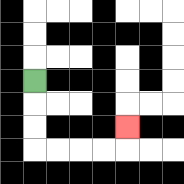{'start': '[1, 3]', 'end': '[5, 5]', 'path_directions': 'D,D,D,R,R,R,R,U', 'path_coordinates': '[[1, 3], [1, 4], [1, 5], [1, 6], [2, 6], [3, 6], [4, 6], [5, 6], [5, 5]]'}